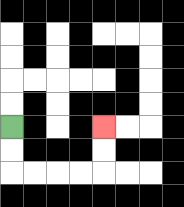{'start': '[0, 5]', 'end': '[4, 5]', 'path_directions': 'D,D,R,R,R,R,U,U', 'path_coordinates': '[[0, 5], [0, 6], [0, 7], [1, 7], [2, 7], [3, 7], [4, 7], [4, 6], [4, 5]]'}